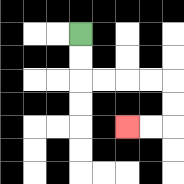{'start': '[3, 1]', 'end': '[5, 5]', 'path_directions': 'D,D,R,R,R,R,D,D,L,L', 'path_coordinates': '[[3, 1], [3, 2], [3, 3], [4, 3], [5, 3], [6, 3], [7, 3], [7, 4], [7, 5], [6, 5], [5, 5]]'}